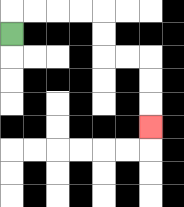{'start': '[0, 1]', 'end': '[6, 5]', 'path_directions': 'U,R,R,R,R,D,D,R,R,D,D,D', 'path_coordinates': '[[0, 1], [0, 0], [1, 0], [2, 0], [3, 0], [4, 0], [4, 1], [4, 2], [5, 2], [6, 2], [6, 3], [6, 4], [6, 5]]'}